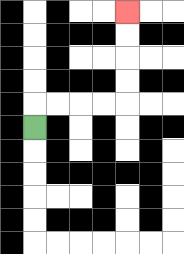{'start': '[1, 5]', 'end': '[5, 0]', 'path_directions': 'U,R,R,R,R,U,U,U,U', 'path_coordinates': '[[1, 5], [1, 4], [2, 4], [3, 4], [4, 4], [5, 4], [5, 3], [5, 2], [5, 1], [5, 0]]'}